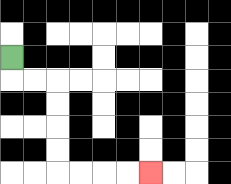{'start': '[0, 2]', 'end': '[6, 7]', 'path_directions': 'D,R,R,D,D,D,D,R,R,R,R', 'path_coordinates': '[[0, 2], [0, 3], [1, 3], [2, 3], [2, 4], [2, 5], [2, 6], [2, 7], [3, 7], [4, 7], [5, 7], [6, 7]]'}